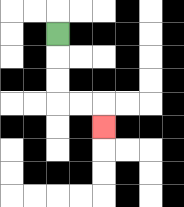{'start': '[2, 1]', 'end': '[4, 5]', 'path_directions': 'D,D,D,R,R,D', 'path_coordinates': '[[2, 1], [2, 2], [2, 3], [2, 4], [3, 4], [4, 4], [4, 5]]'}